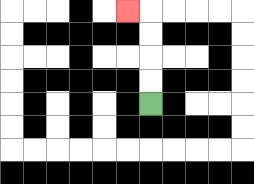{'start': '[6, 4]', 'end': '[5, 0]', 'path_directions': 'U,U,U,U,L', 'path_coordinates': '[[6, 4], [6, 3], [6, 2], [6, 1], [6, 0], [5, 0]]'}